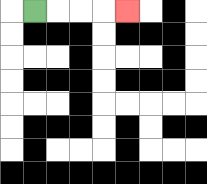{'start': '[1, 0]', 'end': '[5, 0]', 'path_directions': 'R,R,R,R', 'path_coordinates': '[[1, 0], [2, 0], [3, 0], [4, 0], [5, 0]]'}